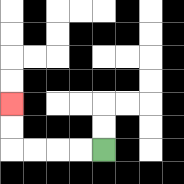{'start': '[4, 6]', 'end': '[0, 4]', 'path_directions': 'L,L,L,L,U,U', 'path_coordinates': '[[4, 6], [3, 6], [2, 6], [1, 6], [0, 6], [0, 5], [0, 4]]'}